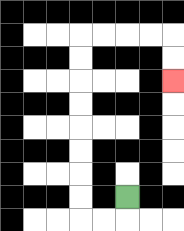{'start': '[5, 8]', 'end': '[7, 3]', 'path_directions': 'D,L,L,U,U,U,U,U,U,U,U,R,R,R,R,D,D', 'path_coordinates': '[[5, 8], [5, 9], [4, 9], [3, 9], [3, 8], [3, 7], [3, 6], [3, 5], [3, 4], [3, 3], [3, 2], [3, 1], [4, 1], [5, 1], [6, 1], [7, 1], [7, 2], [7, 3]]'}